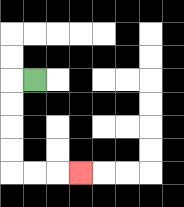{'start': '[1, 3]', 'end': '[3, 7]', 'path_directions': 'L,D,D,D,D,R,R,R', 'path_coordinates': '[[1, 3], [0, 3], [0, 4], [0, 5], [0, 6], [0, 7], [1, 7], [2, 7], [3, 7]]'}